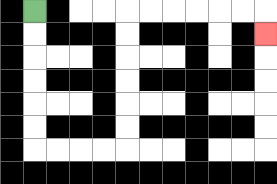{'start': '[1, 0]', 'end': '[11, 1]', 'path_directions': 'D,D,D,D,D,D,R,R,R,R,U,U,U,U,U,U,R,R,R,R,R,R,D', 'path_coordinates': '[[1, 0], [1, 1], [1, 2], [1, 3], [1, 4], [1, 5], [1, 6], [2, 6], [3, 6], [4, 6], [5, 6], [5, 5], [5, 4], [5, 3], [5, 2], [5, 1], [5, 0], [6, 0], [7, 0], [8, 0], [9, 0], [10, 0], [11, 0], [11, 1]]'}